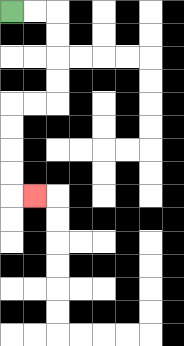{'start': '[0, 0]', 'end': '[1, 8]', 'path_directions': 'R,R,D,D,D,D,L,L,D,D,D,D,R', 'path_coordinates': '[[0, 0], [1, 0], [2, 0], [2, 1], [2, 2], [2, 3], [2, 4], [1, 4], [0, 4], [0, 5], [0, 6], [0, 7], [0, 8], [1, 8]]'}